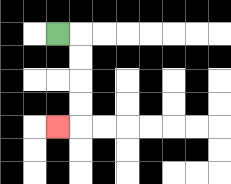{'start': '[2, 1]', 'end': '[2, 5]', 'path_directions': 'R,D,D,D,D,L', 'path_coordinates': '[[2, 1], [3, 1], [3, 2], [3, 3], [3, 4], [3, 5], [2, 5]]'}